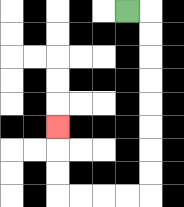{'start': '[5, 0]', 'end': '[2, 5]', 'path_directions': 'R,D,D,D,D,D,D,D,D,L,L,L,L,U,U,U', 'path_coordinates': '[[5, 0], [6, 0], [6, 1], [6, 2], [6, 3], [6, 4], [6, 5], [6, 6], [6, 7], [6, 8], [5, 8], [4, 8], [3, 8], [2, 8], [2, 7], [2, 6], [2, 5]]'}